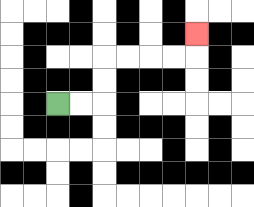{'start': '[2, 4]', 'end': '[8, 1]', 'path_directions': 'R,R,U,U,R,R,R,R,U', 'path_coordinates': '[[2, 4], [3, 4], [4, 4], [4, 3], [4, 2], [5, 2], [6, 2], [7, 2], [8, 2], [8, 1]]'}